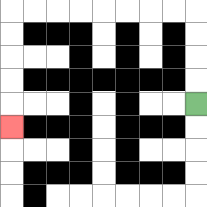{'start': '[8, 4]', 'end': '[0, 5]', 'path_directions': 'U,U,U,U,L,L,L,L,L,L,L,L,D,D,D,D,D', 'path_coordinates': '[[8, 4], [8, 3], [8, 2], [8, 1], [8, 0], [7, 0], [6, 0], [5, 0], [4, 0], [3, 0], [2, 0], [1, 0], [0, 0], [0, 1], [0, 2], [0, 3], [0, 4], [0, 5]]'}